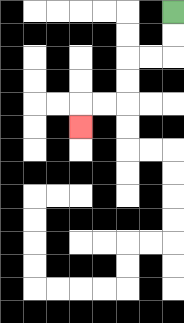{'start': '[7, 0]', 'end': '[3, 5]', 'path_directions': 'D,D,L,L,D,D,L,L,D', 'path_coordinates': '[[7, 0], [7, 1], [7, 2], [6, 2], [5, 2], [5, 3], [5, 4], [4, 4], [3, 4], [3, 5]]'}